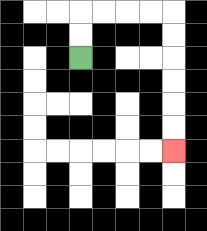{'start': '[3, 2]', 'end': '[7, 6]', 'path_directions': 'U,U,R,R,R,R,D,D,D,D,D,D', 'path_coordinates': '[[3, 2], [3, 1], [3, 0], [4, 0], [5, 0], [6, 0], [7, 0], [7, 1], [7, 2], [7, 3], [7, 4], [7, 5], [7, 6]]'}